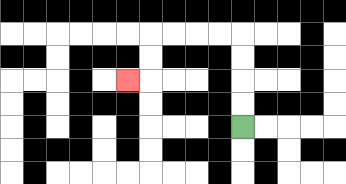{'start': '[10, 5]', 'end': '[5, 3]', 'path_directions': 'U,U,U,U,L,L,L,L,D,D,L', 'path_coordinates': '[[10, 5], [10, 4], [10, 3], [10, 2], [10, 1], [9, 1], [8, 1], [7, 1], [6, 1], [6, 2], [6, 3], [5, 3]]'}